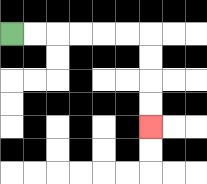{'start': '[0, 1]', 'end': '[6, 5]', 'path_directions': 'R,R,R,R,R,R,D,D,D,D', 'path_coordinates': '[[0, 1], [1, 1], [2, 1], [3, 1], [4, 1], [5, 1], [6, 1], [6, 2], [6, 3], [6, 4], [6, 5]]'}